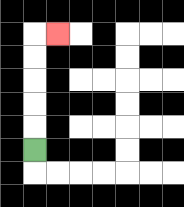{'start': '[1, 6]', 'end': '[2, 1]', 'path_directions': 'U,U,U,U,U,R', 'path_coordinates': '[[1, 6], [1, 5], [1, 4], [1, 3], [1, 2], [1, 1], [2, 1]]'}